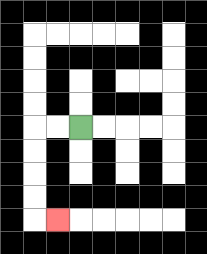{'start': '[3, 5]', 'end': '[2, 9]', 'path_directions': 'L,L,D,D,D,D,R', 'path_coordinates': '[[3, 5], [2, 5], [1, 5], [1, 6], [1, 7], [1, 8], [1, 9], [2, 9]]'}